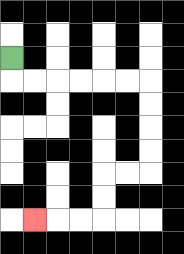{'start': '[0, 2]', 'end': '[1, 9]', 'path_directions': 'D,R,R,R,R,R,R,D,D,D,D,L,L,D,D,L,L,L', 'path_coordinates': '[[0, 2], [0, 3], [1, 3], [2, 3], [3, 3], [4, 3], [5, 3], [6, 3], [6, 4], [6, 5], [6, 6], [6, 7], [5, 7], [4, 7], [4, 8], [4, 9], [3, 9], [2, 9], [1, 9]]'}